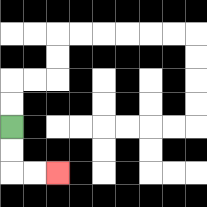{'start': '[0, 5]', 'end': '[2, 7]', 'path_directions': 'D,D,R,R', 'path_coordinates': '[[0, 5], [0, 6], [0, 7], [1, 7], [2, 7]]'}